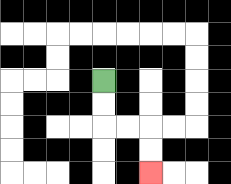{'start': '[4, 3]', 'end': '[6, 7]', 'path_directions': 'D,D,R,R,D,D', 'path_coordinates': '[[4, 3], [4, 4], [4, 5], [5, 5], [6, 5], [6, 6], [6, 7]]'}